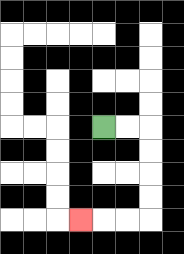{'start': '[4, 5]', 'end': '[3, 9]', 'path_directions': 'R,R,D,D,D,D,L,L,L', 'path_coordinates': '[[4, 5], [5, 5], [6, 5], [6, 6], [6, 7], [6, 8], [6, 9], [5, 9], [4, 9], [3, 9]]'}